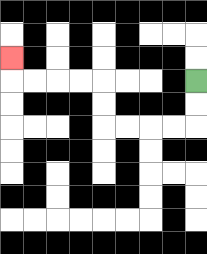{'start': '[8, 3]', 'end': '[0, 2]', 'path_directions': 'D,D,L,L,L,L,U,U,L,L,L,L,U', 'path_coordinates': '[[8, 3], [8, 4], [8, 5], [7, 5], [6, 5], [5, 5], [4, 5], [4, 4], [4, 3], [3, 3], [2, 3], [1, 3], [0, 3], [0, 2]]'}